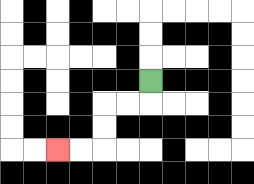{'start': '[6, 3]', 'end': '[2, 6]', 'path_directions': 'D,L,L,D,D,L,L', 'path_coordinates': '[[6, 3], [6, 4], [5, 4], [4, 4], [4, 5], [4, 6], [3, 6], [2, 6]]'}